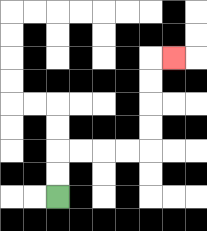{'start': '[2, 8]', 'end': '[7, 2]', 'path_directions': 'U,U,R,R,R,R,U,U,U,U,R', 'path_coordinates': '[[2, 8], [2, 7], [2, 6], [3, 6], [4, 6], [5, 6], [6, 6], [6, 5], [6, 4], [6, 3], [6, 2], [7, 2]]'}